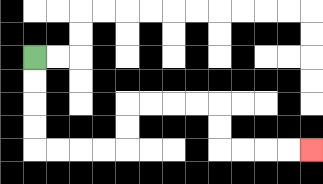{'start': '[1, 2]', 'end': '[13, 6]', 'path_directions': 'D,D,D,D,R,R,R,R,U,U,R,R,R,R,D,D,R,R,R,R', 'path_coordinates': '[[1, 2], [1, 3], [1, 4], [1, 5], [1, 6], [2, 6], [3, 6], [4, 6], [5, 6], [5, 5], [5, 4], [6, 4], [7, 4], [8, 4], [9, 4], [9, 5], [9, 6], [10, 6], [11, 6], [12, 6], [13, 6]]'}